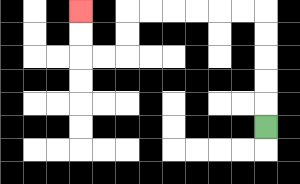{'start': '[11, 5]', 'end': '[3, 0]', 'path_directions': 'U,U,U,U,U,L,L,L,L,L,L,D,D,L,L,U,U', 'path_coordinates': '[[11, 5], [11, 4], [11, 3], [11, 2], [11, 1], [11, 0], [10, 0], [9, 0], [8, 0], [7, 0], [6, 0], [5, 0], [5, 1], [5, 2], [4, 2], [3, 2], [3, 1], [3, 0]]'}